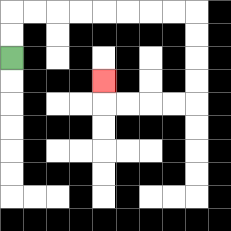{'start': '[0, 2]', 'end': '[4, 3]', 'path_directions': 'U,U,R,R,R,R,R,R,R,R,D,D,D,D,L,L,L,L,U', 'path_coordinates': '[[0, 2], [0, 1], [0, 0], [1, 0], [2, 0], [3, 0], [4, 0], [5, 0], [6, 0], [7, 0], [8, 0], [8, 1], [8, 2], [8, 3], [8, 4], [7, 4], [6, 4], [5, 4], [4, 4], [4, 3]]'}